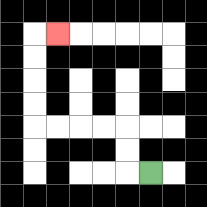{'start': '[6, 7]', 'end': '[2, 1]', 'path_directions': 'L,U,U,L,L,L,L,U,U,U,U,R', 'path_coordinates': '[[6, 7], [5, 7], [5, 6], [5, 5], [4, 5], [3, 5], [2, 5], [1, 5], [1, 4], [1, 3], [1, 2], [1, 1], [2, 1]]'}